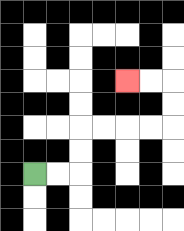{'start': '[1, 7]', 'end': '[5, 3]', 'path_directions': 'R,R,U,U,R,R,R,R,U,U,L,L', 'path_coordinates': '[[1, 7], [2, 7], [3, 7], [3, 6], [3, 5], [4, 5], [5, 5], [6, 5], [7, 5], [7, 4], [7, 3], [6, 3], [5, 3]]'}